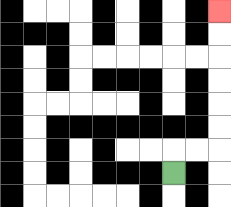{'start': '[7, 7]', 'end': '[9, 0]', 'path_directions': 'U,R,R,U,U,U,U,U,U', 'path_coordinates': '[[7, 7], [7, 6], [8, 6], [9, 6], [9, 5], [9, 4], [9, 3], [9, 2], [9, 1], [9, 0]]'}